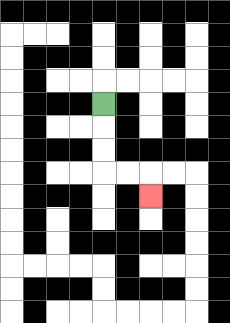{'start': '[4, 4]', 'end': '[6, 8]', 'path_directions': 'D,D,D,R,R,D', 'path_coordinates': '[[4, 4], [4, 5], [4, 6], [4, 7], [5, 7], [6, 7], [6, 8]]'}